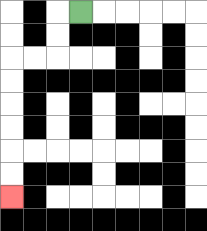{'start': '[3, 0]', 'end': '[0, 8]', 'path_directions': 'L,D,D,L,L,D,D,D,D,D,D', 'path_coordinates': '[[3, 0], [2, 0], [2, 1], [2, 2], [1, 2], [0, 2], [0, 3], [0, 4], [0, 5], [0, 6], [0, 7], [0, 8]]'}